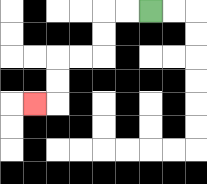{'start': '[6, 0]', 'end': '[1, 4]', 'path_directions': 'L,L,D,D,L,L,D,D,L', 'path_coordinates': '[[6, 0], [5, 0], [4, 0], [4, 1], [4, 2], [3, 2], [2, 2], [2, 3], [2, 4], [1, 4]]'}